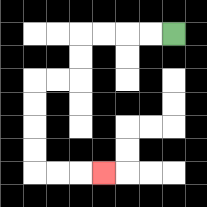{'start': '[7, 1]', 'end': '[4, 7]', 'path_directions': 'L,L,L,L,D,D,L,L,D,D,D,D,R,R,R', 'path_coordinates': '[[7, 1], [6, 1], [5, 1], [4, 1], [3, 1], [3, 2], [3, 3], [2, 3], [1, 3], [1, 4], [1, 5], [1, 6], [1, 7], [2, 7], [3, 7], [4, 7]]'}